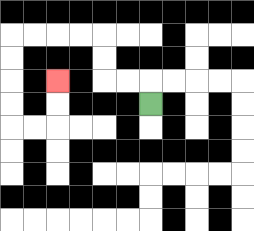{'start': '[6, 4]', 'end': '[2, 3]', 'path_directions': 'U,L,L,U,U,L,L,L,L,D,D,D,D,R,R,U,U', 'path_coordinates': '[[6, 4], [6, 3], [5, 3], [4, 3], [4, 2], [4, 1], [3, 1], [2, 1], [1, 1], [0, 1], [0, 2], [0, 3], [0, 4], [0, 5], [1, 5], [2, 5], [2, 4], [2, 3]]'}